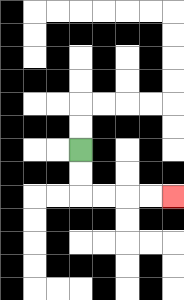{'start': '[3, 6]', 'end': '[7, 8]', 'path_directions': 'D,D,R,R,R,R', 'path_coordinates': '[[3, 6], [3, 7], [3, 8], [4, 8], [5, 8], [6, 8], [7, 8]]'}